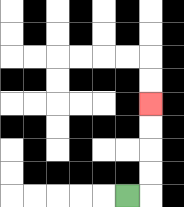{'start': '[5, 8]', 'end': '[6, 4]', 'path_directions': 'R,U,U,U,U', 'path_coordinates': '[[5, 8], [6, 8], [6, 7], [6, 6], [6, 5], [6, 4]]'}